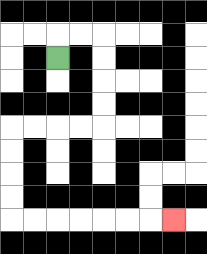{'start': '[2, 2]', 'end': '[7, 9]', 'path_directions': 'U,R,R,D,D,D,D,L,L,L,L,D,D,D,D,R,R,R,R,R,R,R', 'path_coordinates': '[[2, 2], [2, 1], [3, 1], [4, 1], [4, 2], [4, 3], [4, 4], [4, 5], [3, 5], [2, 5], [1, 5], [0, 5], [0, 6], [0, 7], [0, 8], [0, 9], [1, 9], [2, 9], [3, 9], [4, 9], [5, 9], [6, 9], [7, 9]]'}